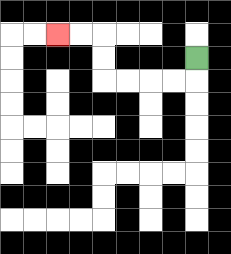{'start': '[8, 2]', 'end': '[2, 1]', 'path_directions': 'D,L,L,L,L,U,U,L,L', 'path_coordinates': '[[8, 2], [8, 3], [7, 3], [6, 3], [5, 3], [4, 3], [4, 2], [4, 1], [3, 1], [2, 1]]'}